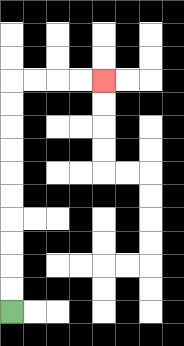{'start': '[0, 13]', 'end': '[4, 3]', 'path_directions': 'U,U,U,U,U,U,U,U,U,U,R,R,R,R', 'path_coordinates': '[[0, 13], [0, 12], [0, 11], [0, 10], [0, 9], [0, 8], [0, 7], [0, 6], [0, 5], [0, 4], [0, 3], [1, 3], [2, 3], [3, 3], [4, 3]]'}